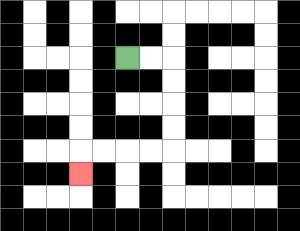{'start': '[5, 2]', 'end': '[3, 7]', 'path_directions': 'R,R,D,D,D,D,L,L,L,L,D', 'path_coordinates': '[[5, 2], [6, 2], [7, 2], [7, 3], [7, 4], [7, 5], [7, 6], [6, 6], [5, 6], [4, 6], [3, 6], [3, 7]]'}